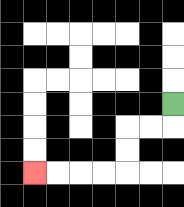{'start': '[7, 4]', 'end': '[1, 7]', 'path_directions': 'D,L,L,D,D,L,L,L,L', 'path_coordinates': '[[7, 4], [7, 5], [6, 5], [5, 5], [5, 6], [5, 7], [4, 7], [3, 7], [2, 7], [1, 7]]'}